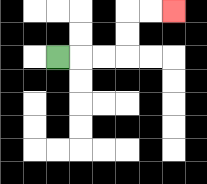{'start': '[2, 2]', 'end': '[7, 0]', 'path_directions': 'R,R,R,U,U,R,R', 'path_coordinates': '[[2, 2], [3, 2], [4, 2], [5, 2], [5, 1], [5, 0], [6, 0], [7, 0]]'}